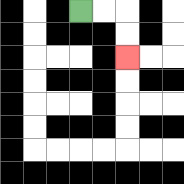{'start': '[3, 0]', 'end': '[5, 2]', 'path_directions': 'R,R,D,D', 'path_coordinates': '[[3, 0], [4, 0], [5, 0], [5, 1], [5, 2]]'}